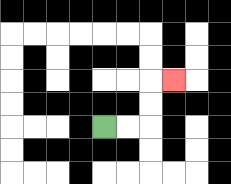{'start': '[4, 5]', 'end': '[7, 3]', 'path_directions': 'R,R,U,U,R', 'path_coordinates': '[[4, 5], [5, 5], [6, 5], [6, 4], [6, 3], [7, 3]]'}